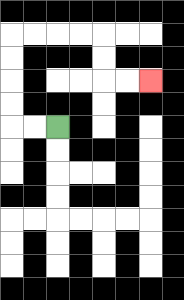{'start': '[2, 5]', 'end': '[6, 3]', 'path_directions': 'L,L,U,U,U,U,R,R,R,R,D,D,R,R', 'path_coordinates': '[[2, 5], [1, 5], [0, 5], [0, 4], [0, 3], [0, 2], [0, 1], [1, 1], [2, 1], [3, 1], [4, 1], [4, 2], [4, 3], [5, 3], [6, 3]]'}